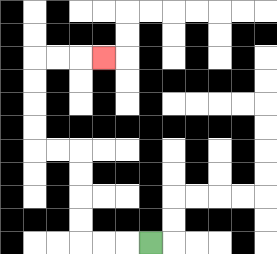{'start': '[6, 10]', 'end': '[4, 2]', 'path_directions': 'L,L,L,U,U,U,U,L,L,U,U,U,U,R,R,R', 'path_coordinates': '[[6, 10], [5, 10], [4, 10], [3, 10], [3, 9], [3, 8], [3, 7], [3, 6], [2, 6], [1, 6], [1, 5], [1, 4], [1, 3], [1, 2], [2, 2], [3, 2], [4, 2]]'}